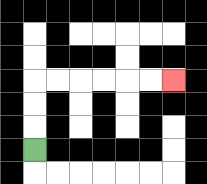{'start': '[1, 6]', 'end': '[7, 3]', 'path_directions': 'U,U,U,R,R,R,R,R,R', 'path_coordinates': '[[1, 6], [1, 5], [1, 4], [1, 3], [2, 3], [3, 3], [4, 3], [5, 3], [6, 3], [7, 3]]'}